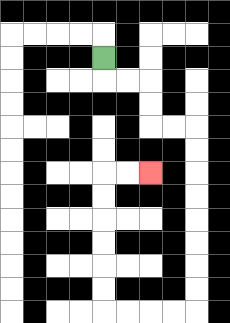{'start': '[4, 2]', 'end': '[6, 7]', 'path_directions': 'D,R,R,D,D,R,R,D,D,D,D,D,D,D,D,L,L,L,L,U,U,U,U,U,U,R,R', 'path_coordinates': '[[4, 2], [4, 3], [5, 3], [6, 3], [6, 4], [6, 5], [7, 5], [8, 5], [8, 6], [8, 7], [8, 8], [8, 9], [8, 10], [8, 11], [8, 12], [8, 13], [7, 13], [6, 13], [5, 13], [4, 13], [4, 12], [4, 11], [4, 10], [4, 9], [4, 8], [4, 7], [5, 7], [6, 7]]'}